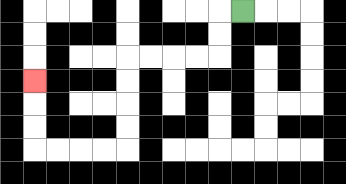{'start': '[10, 0]', 'end': '[1, 3]', 'path_directions': 'L,D,D,L,L,L,L,D,D,D,D,L,L,L,L,U,U,U', 'path_coordinates': '[[10, 0], [9, 0], [9, 1], [9, 2], [8, 2], [7, 2], [6, 2], [5, 2], [5, 3], [5, 4], [5, 5], [5, 6], [4, 6], [3, 6], [2, 6], [1, 6], [1, 5], [1, 4], [1, 3]]'}